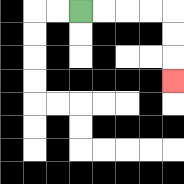{'start': '[3, 0]', 'end': '[7, 3]', 'path_directions': 'R,R,R,R,D,D,D', 'path_coordinates': '[[3, 0], [4, 0], [5, 0], [6, 0], [7, 0], [7, 1], [7, 2], [7, 3]]'}